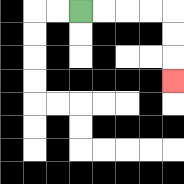{'start': '[3, 0]', 'end': '[7, 3]', 'path_directions': 'R,R,R,R,D,D,D', 'path_coordinates': '[[3, 0], [4, 0], [5, 0], [6, 0], [7, 0], [7, 1], [7, 2], [7, 3]]'}